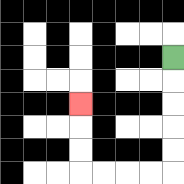{'start': '[7, 2]', 'end': '[3, 4]', 'path_directions': 'D,D,D,D,D,L,L,L,L,U,U,U', 'path_coordinates': '[[7, 2], [7, 3], [7, 4], [7, 5], [7, 6], [7, 7], [6, 7], [5, 7], [4, 7], [3, 7], [3, 6], [3, 5], [3, 4]]'}